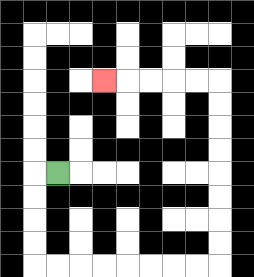{'start': '[2, 7]', 'end': '[4, 3]', 'path_directions': 'L,D,D,D,D,R,R,R,R,R,R,R,R,U,U,U,U,U,U,U,U,L,L,L,L,L', 'path_coordinates': '[[2, 7], [1, 7], [1, 8], [1, 9], [1, 10], [1, 11], [2, 11], [3, 11], [4, 11], [5, 11], [6, 11], [7, 11], [8, 11], [9, 11], [9, 10], [9, 9], [9, 8], [9, 7], [9, 6], [9, 5], [9, 4], [9, 3], [8, 3], [7, 3], [6, 3], [5, 3], [4, 3]]'}